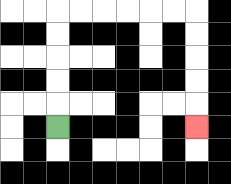{'start': '[2, 5]', 'end': '[8, 5]', 'path_directions': 'U,U,U,U,U,R,R,R,R,R,R,D,D,D,D,D', 'path_coordinates': '[[2, 5], [2, 4], [2, 3], [2, 2], [2, 1], [2, 0], [3, 0], [4, 0], [5, 0], [6, 0], [7, 0], [8, 0], [8, 1], [8, 2], [8, 3], [8, 4], [8, 5]]'}